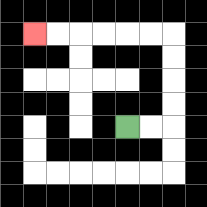{'start': '[5, 5]', 'end': '[1, 1]', 'path_directions': 'R,R,U,U,U,U,L,L,L,L,L,L', 'path_coordinates': '[[5, 5], [6, 5], [7, 5], [7, 4], [7, 3], [7, 2], [7, 1], [6, 1], [5, 1], [4, 1], [3, 1], [2, 1], [1, 1]]'}